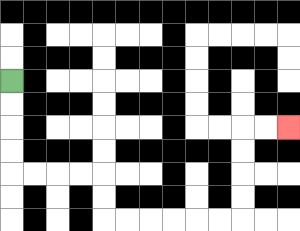{'start': '[0, 3]', 'end': '[12, 5]', 'path_directions': 'D,D,D,D,R,R,R,R,D,D,R,R,R,R,R,R,U,U,U,U,R,R', 'path_coordinates': '[[0, 3], [0, 4], [0, 5], [0, 6], [0, 7], [1, 7], [2, 7], [3, 7], [4, 7], [4, 8], [4, 9], [5, 9], [6, 9], [7, 9], [8, 9], [9, 9], [10, 9], [10, 8], [10, 7], [10, 6], [10, 5], [11, 5], [12, 5]]'}